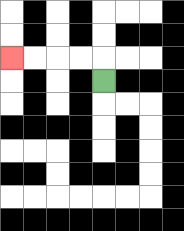{'start': '[4, 3]', 'end': '[0, 2]', 'path_directions': 'U,L,L,L,L', 'path_coordinates': '[[4, 3], [4, 2], [3, 2], [2, 2], [1, 2], [0, 2]]'}